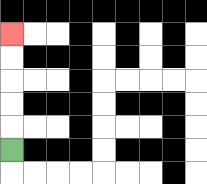{'start': '[0, 6]', 'end': '[0, 1]', 'path_directions': 'U,U,U,U,U', 'path_coordinates': '[[0, 6], [0, 5], [0, 4], [0, 3], [0, 2], [0, 1]]'}